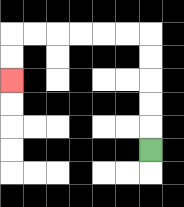{'start': '[6, 6]', 'end': '[0, 3]', 'path_directions': 'U,U,U,U,U,L,L,L,L,L,L,D,D', 'path_coordinates': '[[6, 6], [6, 5], [6, 4], [6, 3], [6, 2], [6, 1], [5, 1], [4, 1], [3, 1], [2, 1], [1, 1], [0, 1], [0, 2], [0, 3]]'}